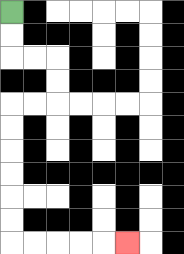{'start': '[0, 0]', 'end': '[5, 10]', 'path_directions': 'D,D,R,R,D,D,L,L,D,D,D,D,D,D,R,R,R,R,R', 'path_coordinates': '[[0, 0], [0, 1], [0, 2], [1, 2], [2, 2], [2, 3], [2, 4], [1, 4], [0, 4], [0, 5], [0, 6], [0, 7], [0, 8], [0, 9], [0, 10], [1, 10], [2, 10], [3, 10], [4, 10], [5, 10]]'}